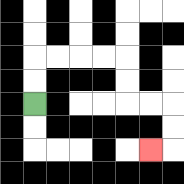{'start': '[1, 4]', 'end': '[6, 6]', 'path_directions': 'U,U,R,R,R,R,D,D,R,R,D,D,L', 'path_coordinates': '[[1, 4], [1, 3], [1, 2], [2, 2], [3, 2], [4, 2], [5, 2], [5, 3], [5, 4], [6, 4], [7, 4], [7, 5], [7, 6], [6, 6]]'}